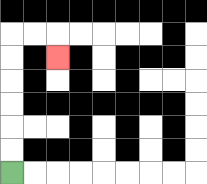{'start': '[0, 7]', 'end': '[2, 2]', 'path_directions': 'U,U,U,U,U,U,R,R,D', 'path_coordinates': '[[0, 7], [0, 6], [0, 5], [0, 4], [0, 3], [0, 2], [0, 1], [1, 1], [2, 1], [2, 2]]'}